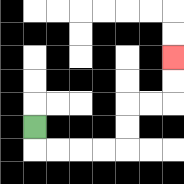{'start': '[1, 5]', 'end': '[7, 2]', 'path_directions': 'D,R,R,R,R,U,U,R,R,U,U', 'path_coordinates': '[[1, 5], [1, 6], [2, 6], [3, 6], [4, 6], [5, 6], [5, 5], [5, 4], [6, 4], [7, 4], [7, 3], [7, 2]]'}